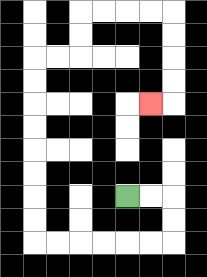{'start': '[5, 8]', 'end': '[6, 4]', 'path_directions': 'R,R,D,D,L,L,L,L,L,L,U,U,U,U,U,U,U,U,R,R,U,U,R,R,R,R,D,D,D,D,L', 'path_coordinates': '[[5, 8], [6, 8], [7, 8], [7, 9], [7, 10], [6, 10], [5, 10], [4, 10], [3, 10], [2, 10], [1, 10], [1, 9], [1, 8], [1, 7], [1, 6], [1, 5], [1, 4], [1, 3], [1, 2], [2, 2], [3, 2], [3, 1], [3, 0], [4, 0], [5, 0], [6, 0], [7, 0], [7, 1], [7, 2], [7, 3], [7, 4], [6, 4]]'}